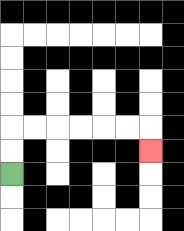{'start': '[0, 7]', 'end': '[6, 6]', 'path_directions': 'U,U,R,R,R,R,R,R,D', 'path_coordinates': '[[0, 7], [0, 6], [0, 5], [1, 5], [2, 5], [3, 5], [4, 5], [5, 5], [6, 5], [6, 6]]'}